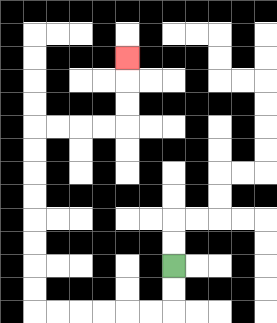{'start': '[7, 11]', 'end': '[5, 2]', 'path_directions': 'D,D,L,L,L,L,L,L,U,U,U,U,U,U,U,U,R,R,R,R,U,U,U', 'path_coordinates': '[[7, 11], [7, 12], [7, 13], [6, 13], [5, 13], [4, 13], [3, 13], [2, 13], [1, 13], [1, 12], [1, 11], [1, 10], [1, 9], [1, 8], [1, 7], [1, 6], [1, 5], [2, 5], [3, 5], [4, 5], [5, 5], [5, 4], [5, 3], [5, 2]]'}